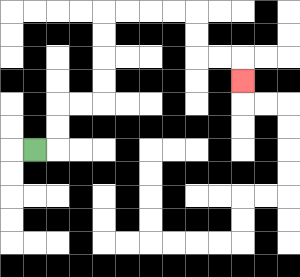{'start': '[1, 6]', 'end': '[10, 3]', 'path_directions': 'R,U,U,R,R,U,U,U,U,R,R,R,R,D,D,R,R,D', 'path_coordinates': '[[1, 6], [2, 6], [2, 5], [2, 4], [3, 4], [4, 4], [4, 3], [4, 2], [4, 1], [4, 0], [5, 0], [6, 0], [7, 0], [8, 0], [8, 1], [8, 2], [9, 2], [10, 2], [10, 3]]'}